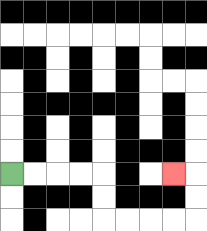{'start': '[0, 7]', 'end': '[7, 7]', 'path_directions': 'R,R,R,R,D,D,R,R,R,R,U,U,L', 'path_coordinates': '[[0, 7], [1, 7], [2, 7], [3, 7], [4, 7], [4, 8], [4, 9], [5, 9], [6, 9], [7, 9], [8, 9], [8, 8], [8, 7], [7, 7]]'}